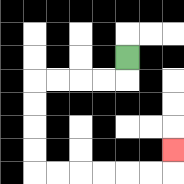{'start': '[5, 2]', 'end': '[7, 6]', 'path_directions': 'D,L,L,L,L,D,D,D,D,R,R,R,R,R,R,U', 'path_coordinates': '[[5, 2], [5, 3], [4, 3], [3, 3], [2, 3], [1, 3], [1, 4], [1, 5], [1, 6], [1, 7], [2, 7], [3, 7], [4, 7], [5, 7], [6, 7], [7, 7], [7, 6]]'}